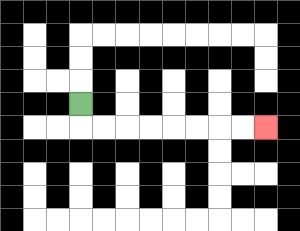{'start': '[3, 4]', 'end': '[11, 5]', 'path_directions': 'D,R,R,R,R,R,R,R,R', 'path_coordinates': '[[3, 4], [3, 5], [4, 5], [5, 5], [6, 5], [7, 5], [8, 5], [9, 5], [10, 5], [11, 5]]'}